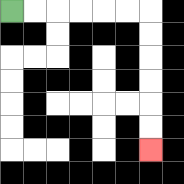{'start': '[0, 0]', 'end': '[6, 6]', 'path_directions': 'R,R,R,R,R,R,D,D,D,D,D,D', 'path_coordinates': '[[0, 0], [1, 0], [2, 0], [3, 0], [4, 0], [5, 0], [6, 0], [6, 1], [6, 2], [6, 3], [6, 4], [6, 5], [6, 6]]'}